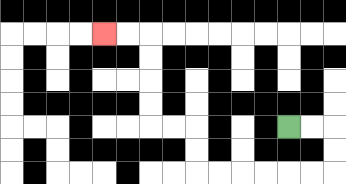{'start': '[12, 5]', 'end': '[4, 1]', 'path_directions': 'R,R,D,D,L,L,L,L,L,L,U,U,L,L,U,U,U,U,L,L', 'path_coordinates': '[[12, 5], [13, 5], [14, 5], [14, 6], [14, 7], [13, 7], [12, 7], [11, 7], [10, 7], [9, 7], [8, 7], [8, 6], [8, 5], [7, 5], [6, 5], [6, 4], [6, 3], [6, 2], [6, 1], [5, 1], [4, 1]]'}